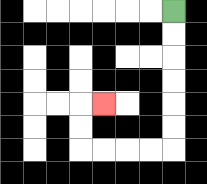{'start': '[7, 0]', 'end': '[4, 4]', 'path_directions': 'D,D,D,D,D,D,L,L,L,L,U,U,R', 'path_coordinates': '[[7, 0], [7, 1], [7, 2], [7, 3], [7, 4], [7, 5], [7, 6], [6, 6], [5, 6], [4, 6], [3, 6], [3, 5], [3, 4], [4, 4]]'}